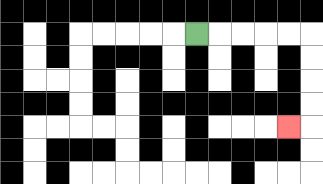{'start': '[8, 1]', 'end': '[12, 5]', 'path_directions': 'R,R,R,R,R,D,D,D,D,L', 'path_coordinates': '[[8, 1], [9, 1], [10, 1], [11, 1], [12, 1], [13, 1], [13, 2], [13, 3], [13, 4], [13, 5], [12, 5]]'}